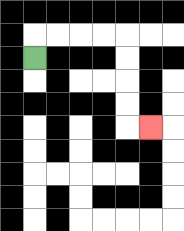{'start': '[1, 2]', 'end': '[6, 5]', 'path_directions': 'U,R,R,R,R,D,D,D,D,R', 'path_coordinates': '[[1, 2], [1, 1], [2, 1], [3, 1], [4, 1], [5, 1], [5, 2], [5, 3], [5, 4], [5, 5], [6, 5]]'}